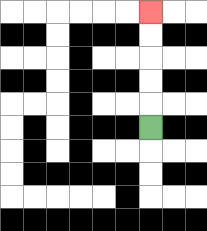{'start': '[6, 5]', 'end': '[6, 0]', 'path_directions': 'U,U,U,U,U', 'path_coordinates': '[[6, 5], [6, 4], [6, 3], [6, 2], [6, 1], [6, 0]]'}